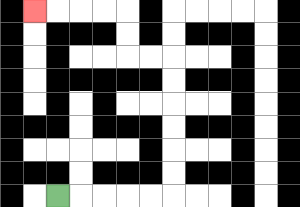{'start': '[2, 8]', 'end': '[1, 0]', 'path_directions': 'R,R,R,R,R,U,U,U,U,U,U,L,L,U,U,L,L,L,L', 'path_coordinates': '[[2, 8], [3, 8], [4, 8], [5, 8], [6, 8], [7, 8], [7, 7], [7, 6], [7, 5], [7, 4], [7, 3], [7, 2], [6, 2], [5, 2], [5, 1], [5, 0], [4, 0], [3, 0], [2, 0], [1, 0]]'}